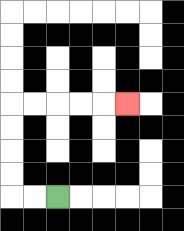{'start': '[2, 8]', 'end': '[5, 4]', 'path_directions': 'L,L,U,U,U,U,R,R,R,R,R', 'path_coordinates': '[[2, 8], [1, 8], [0, 8], [0, 7], [0, 6], [0, 5], [0, 4], [1, 4], [2, 4], [3, 4], [4, 4], [5, 4]]'}